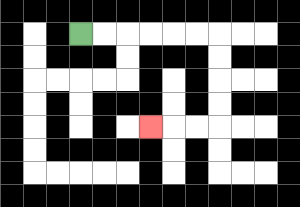{'start': '[3, 1]', 'end': '[6, 5]', 'path_directions': 'R,R,R,R,R,R,D,D,D,D,L,L,L', 'path_coordinates': '[[3, 1], [4, 1], [5, 1], [6, 1], [7, 1], [8, 1], [9, 1], [9, 2], [9, 3], [9, 4], [9, 5], [8, 5], [7, 5], [6, 5]]'}